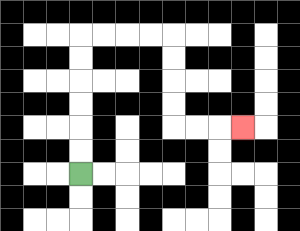{'start': '[3, 7]', 'end': '[10, 5]', 'path_directions': 'U,U,U,U,U,U,R,R,R,R,D,D,D,D,R,R,R', 'path_coordinates': '[[3, 7], [3, 6], [3, 5], [3, 4], [3, 3], [3, 2], [3, 1], [4, 1], [5, 1], [6, 1], [7, 1], [7, 2], [7, 3], [7, 4], [7, 5], [8, 5], [9, 5], [10, 5]]'}